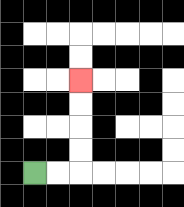{'start': '[1, 7]', 'end': '[3, 3]', 'path_directions': 'R,R,U,U,U,U', 'path_coordinates': '[[1, 7], [2, 7], [3, 7], [3, 6], [3, 5], [3, 4], [3, 3]]'}